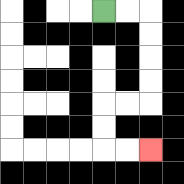{'start': '[4, 0]', 'end': '[6, 6]', 'path_directions': 'R,R,D,D,D,D,L,L,D,D,R,R', 'path_coordinates': '[[4, 0], [5, 0], [6, 0], [6, 1], [6, 2], [6, 3], [6, 4], [5, 4], [4, 4], [4, 5], [4, 6], [5, 6], [6, 6]]'}